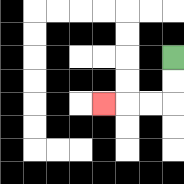{'start': '[7, 2]', 'end': '[4, 4]', 'path_directions': 'D,D,L,L,L', 'path_coordinates': '[[7, 2], [7, 3], [7, 4], [6, 4], [5, 4], [4, 4]]'}